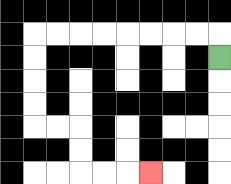{'start': '[9, 2]', 'end': '[6, 7]', 'path_directions': 'U,L,L,L,L,L,L,L,L,D,D,D,D,R,R,D,D,R,R,R', 'path_coordinates': '[[9, 2], [9, 1], [8, 1], [7, 1], [6, 1], [5, 1], [4, 1], [3, 1], [2, 1], [1, 1], [1, 2], [1, 3], [1, 4], [1, 5], [2, 5], [3, 5], [3, 6], [3, 7], [4, 7], [5, 7], [6, 7]]'}